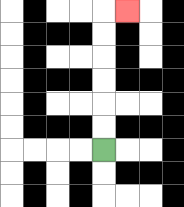{'start': '[4, 6]', 'end': '[5, 0]', 'path_directions': 'U,U,U,U,U,U,R', 'path_coordinates': '[[4, 6], [4, 5], [4, 4], [4, 3], [4, 2], [4, 1], [4, 0], [5, 0]]'}